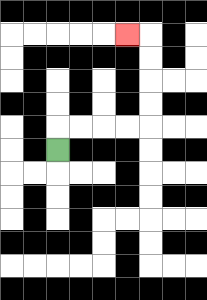{'start': '[2, 6]', 'end': '[5, 1]', 'path_directions': 'U,R,R,R,R,U,U,U,U,L', 'path_coordinates': '[[2, 6], [2, 5], [3, 5], [4, 5], [5, 5], [6, 5], [6, 4], [6, 3], [6, 2], [6, 1], [5, 1]]'}